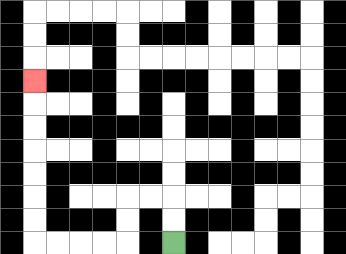{'start': '[7, 10]', 'end': '[1, 3]', 'path_directions': 'U,U,L,L,D,D,L,L,L,L,U,U,U,U,U,U,U', 'path_coordinates': '[[7, 10], [7, 9], [7, 8], [6, 8], [5, 8], [5, 9], [5, 10], [4, 10], [3, 10], [2, 10], [1, 10], [1, 9], [1, 8], [1, 7], [1, 6], [1, 5], [1, 4], [1, 3]]'}